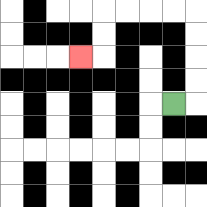{'start': '[7, 4]', 'end': '[3, 2]', 'path_directions': 'R,U,U,U,U,L,L,L,L,D,D,L', 'path_coordinates': '[[7, 4], [8, 4], [8, 3], [8, 2], [8, 1], [8, 0], [7, 0], [6, 0], [5, 0], [4, 0], [4, 1], [4, 2], [3, 2]]'}